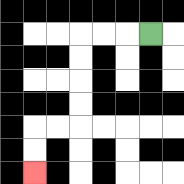{'start': '[6, 1]', 'end': '[1, 7]', 'path_directions': 'L,L,L,D,D,D,D,L,L,D,D', 'path_coordinates': '[[6, 1], [5, 1], [4, 1], [3, 1], [3, 2], [3, 3], [3, 4], [3, 5], [2, 5], [1, 5], [1, 6], [1, 7]]'}